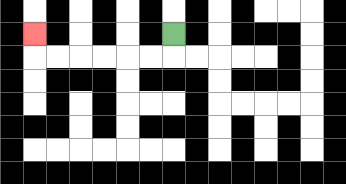{'start': '[7, 1]', 'end': '[1, 1]', 'path_directions': 'D,L,L,L,L,L,L,U', 'path_coordinates': '[[7, 1], [7, 2], [6, 2], [5, 2], [4, 2], [3, 2], [2, 2], [1, 2], [1, 1]]'}